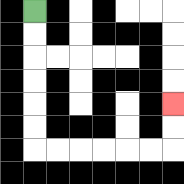{'start': '[1, 0]', 'end': '[7, 4]', 'path_directions': 'D,D,D,D,D,D,R,R,R,R,R,R,U,U', 'path_coordinates': '[[1, 0], [1, 1], [1, 2], [1, 3], [1, 4], [1, 5], [1, 6], [2, 6], [3, 6], [4, 6], [5, 6], [6, 6], [7, 6], [7, 5], [7, 4]]'}